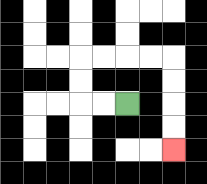{'start': '[5, 4]', 'end': '[7, 6]', 'path_directions': 'L,L,U,U,R,R,R,R,D,D,D,D', 'path_coordinates': '[[5, 4], [4, 4], [3, 4], [3, 3], [3, 2], [4, 2], [5, 2], [6, 2], [7, 2], [7, 3], [7, 4], [7, 5], [7, 6]]'}